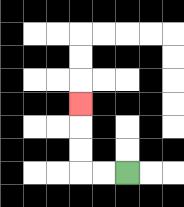{'start': '[5, 7]', 'end': '[3, 4]', 'path_directions': 'L,L,U,U,U', 'path_coordinates': '[[5, 7], [4, 7], [3, 7], [3, 6], [3, 5], [3, 4]]'}